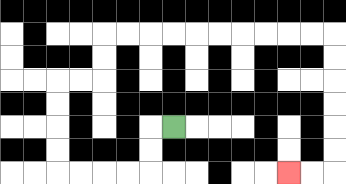{'start': '[7, 5]', 'end': '[12, 7]', 'path_directions': 'L,D,D,L,L,L,L,U,U,U,U,R,R,U,U,R,R,R,R,R,R,R,R,R,R,D,D,D,D,D,D,L,L', 'path_coordinates': '[[7, 5], [6, 5], [6, 6], [6, 7], [5, 7], [4, 7], [3, 7], [2, 7], [2, 6], [2, 5], [2, 4], [2, 3], [3, 3], [4, 3], [4, 2], [4, 1], [5, 1], [6, 1], [7, 1], [8, 1], [9, 1], [10, 1], [11, 1], [12, 1], [13, 1], [14, 1], [14, 2], [14, 3], [14, 4], [14, 5], [14, 6], [14, 7], [13, 7], [12, 7]]'}